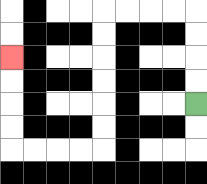{'start': '[8, 4]', 'end': '[0, 2]', 'path_directions': 'U,U,U,U,L,L,L,L,D,D,D,D,D,D,L,L,L,L,U,U,U,U', 'path_coordinates': '[[8, 4], [8, 3], [8, 2], [8, 1], [8, 0], [7, 0], [6, 0], [5, 0], [4, 0], [4, 1], [4, 2], [4, 3], [4, 4], [4, 5], [4, 6], [3, 6], [2, 6], [1, 6], [0, 6], [0, 5], [0, 4], [0, 3], [0, 2]]'}